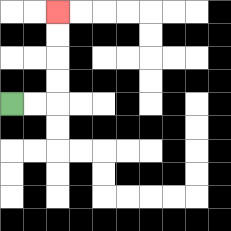{'start': '[0, 4]', 'end': '[2, 0]', 'path_directions': 'R,R,U,U,U,U', 'path_coordinates': '[[0, 4], [1, 4], [2, 4], [2, 3], [2, 2], [2, 1], [2, 0]]'}